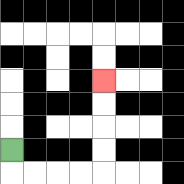{'start': '[0, 6]', 'end': '[4, 3]', 'path_directions': 'D,R,R,R,R,U,U,U,U', 'path_coordinates': '[[0, 6], [0, 7], [1, 7], [2, 7], [3, 7], [4, 7], [4, 6], [4, 5], [4, 4], [4, 3]]'}